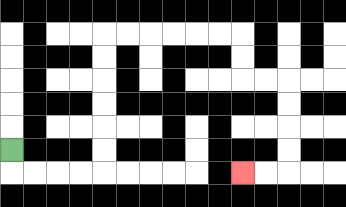{'start': '[0, 6]', 'end': '[10, 7]', 'path_directions': 'D,R,R,R,R,U,U,U,U,U,U,R,R,R,R,R,R,D,D,R,R,D,D,D,D,L,L', 'path_coordinates': '[[0, 6], [0, 7], [1, 7], [2, 7], [3, 7], [4, 7], [4, 6], [4, 5], [4, 4], [4, 3], [4, 2], [4, 1], [5, 1], [6, 1], [7, 1], [8, 1], [9, 1], [10, 1], [10, 2], [10, 3], [11, 3], [12, 3], [12, 4], [12, 5], [12, 6], [12, 7], [11, 7], [10, 7]]'}